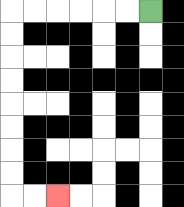{'start': '[6, 0]', 'end': '[2, 8]', 'path_directions': 'L,L,L,L,L,L,D,D,D,D,D,D,D,D,R,R', 'path_coordinates': '[[6, 0], [5, 0], [4, 0], [3, 0], [2, 0], [1, 0], [0, 0], [0, 1], [0, 2], [0, 3], [0, 4], [0, 5], [0, 6], [0, 7], [0, 8], [1, 8], [2, 8]]'}